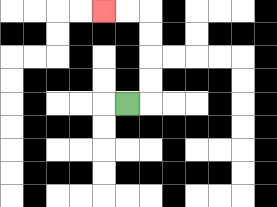{'start': '[5, 4]', 'end': '[4, 0]', 'path_directions': 'R,U,U,U,U,L,L', 'path_coordinates': '[[5, 4], [6, 4], [6, 3], [6, 2], [6, 1], [6, 0], [5, 0], [4, 0]]'}